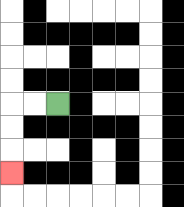{'start': '[2, 4]', 'end': '[0, 7]', 'path_directions': 'L,L,D,D,D', 'path_coordinates': '[[2, 4], [1, 4], [0, 4], [0, 5], [0, 6], [0, 7]]'}